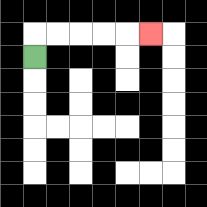{'start': '[1, 2]', 'end': '[6, 1]', 'path_directions': 'U,R,R,R,R,R', 'path_coordinates': '[[1, 2], [1, 1], [2, 1], [3, 1], [4, 1], [5, 1], [6, 1]]'}